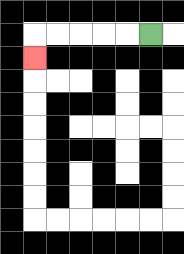{'start': '[6, 1]', 'end': '[1, 2]', 'path_directions': 'L,L,L,L,L,D', 'path_coordinates': '[[6, 1], [5, 1], [4, 1], [3, 1], [2, 1], [1, 1], [1, 2]]'}